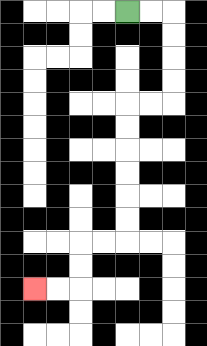{'start': '[5, 0]', 'end': '[1, 12]', 'path_directions': 'R,R,D,D,D,D,L,L,D,D,D,D,D,D,L,L,D,D,L,L', 'path_coordinates': '[[5, 0], [6, 0], [7, 0], [7, 1], [7, 2], [7, 3], [7, 4], [6, 4], [5, 4], [5, 5], [5, 6], [5, 7], [5, 8], [5, 9], [5, 10], [4, 10], [3, 10], [3, 11], [3, 12], [2, 12], [1, 12]]'}